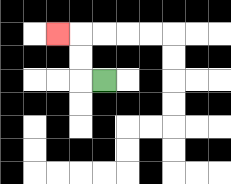{'start': '[4, 3]', 'end': '[2, 1]', 'path_directions': 'L,U,U,L', 'path_coordinates': '[[4, 3], [3, 3], [3, 2], [3, 1], [2, 1]]'}